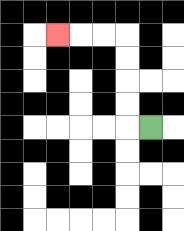{'start': '[6, 5]', 'end': '[2, 1]', 'path_directions': 'L,U,U,U,U,L,L,L', 'path_coordinates': '[[6, 5], [5, 5], [5, 4], [5, 3], [5, 2], [5, 1], [4, 1], [3, 1], [2, 1]]'}